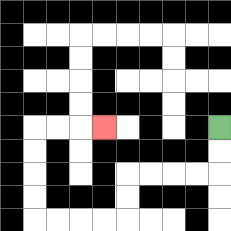{'start': '[9, 5]', 'end': '[4, 5]', 'path_directions': 'D,D,L,L,L,L,D,D,L,L,L,L,U,U,U,U,R,R,R', 'path_coordinates': '[[9, 5], [9, 6], [9, 7], [8, 7], [7, 7], [6, 7], [5, 7], [5, 8], [5, 9], [4, 9], [3, 9], [2, 9], [1, 9], [1, 8], [1, 7], [1, 6], [1, 5], [2, 5], [3, 5], [4, 5]]'}